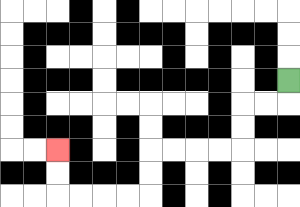{'start': '[12, 3]', 'end': '[2, 6]', 'path_directions': 'D,L,L,D,D,L,L,L,L,D,D,L,L,L,L,U,U', 'path_coordinates': '[[12, 3], [12, 4], [11, 4], [10, 4], [10, 5], [10, 6], [9, 6], [8, 6], [7, 6], [6, 6], [6, 7], [6, 8], [5, 8], [4, 8], [3, 8], [2, 8], [2, 7], [2, 6]]'}